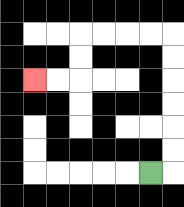{'start': '[6, 7]', 'end': '[1, 3]', 'path_directions': 'R,U,U,U,U,U,U,L,L,L,L,D,D,L,L', 'path_coordinates': '[[6, 7], [7, 7], [7, 6], [7, 5], [7, 4], [7, 3], [7, 2], [7, 1], [6, 1], [5, 1], [4, 1], [3, 1], [3, 2], [3, 3], [2, 3], [1, 3]]'}